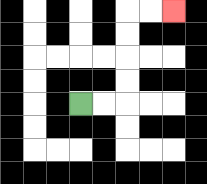{'start': '[3, 4]', 'end': '[7, 0]', 'path_directions': 'R,R,U,U,U,U,R,R', 'path_coordinates': '[[3, 4], [4, 4], [5, 4], [5, 3], [5, 2], [5, 1], [5, 0], [6, 0], [7, 0]]'}